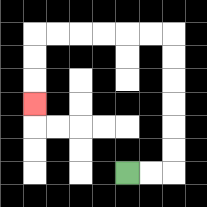{'start': '[5, 7]', 'end': '[1, 4]', 'path_directions': 'R,R,U,U,U,U,U,U,L,L,L,L,L,L,D,D,D', 'path_coordinates': '[[5, 7], [6, 7], [7, 7], [7, 6], [7, 5], [7, 4], [7, 3], [7, 2], [7, 1], [6, 1], [5, 1], [4, 1], [3, 1], [2, 1], [1, 1], [1, 2], [1, 3], [1, 4]]'}